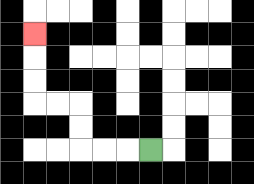{'start': '[6, 6]', 'end': '[1, 1]', 'path_directions': 'L,L,L,U,U,L,L,U,U,U', 'path_coordinates': '[[6, 6], [5, 6], [4, 6], [3, 6], [3, 5], [3, 4], [2, 4], [1, 4], [1, 3], [1, 2], [1, 1]]'}